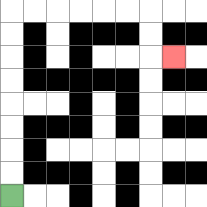{'start': '[0, 8]', 'end': '[7, 2]', 'path_directions': 'U,U,U,U,U,U,U,U,R,R,R,R,R,R,D,D,R', 'path_coordinates': '[[0, 8], [0, 7], [0, 6], [0, 5], [0, 4], [0, 3], [0, 2], [0, 1], [0, 0], [1, 0], [2, 0], [3, 0], [4, 0], [5, 0], [6, 0], [6, 1], [6, 2], [7, 2]]'}